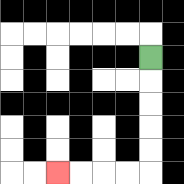{'start': '[6, 2]', 'end': '[2, 7]', 'path_directions': 'D,D,D,D,D,L,L,L,L', 'path_coordinates': '[[6, 2], [6, 3], [6, 4], [6, 5], [6, 6], [6, 7], [5, 7], [4, 7], [3, 7], [2, 7]]'}